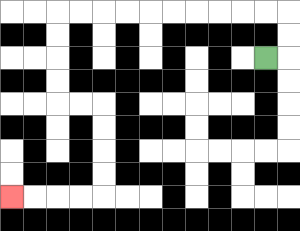{'start': '[11, 2]', 'end': '[0, 8]', 'path_directions': 'R,U,U,L,L,L,L,L,L,L,L,L,L,D,D,D,D,R,R,D,D,D,D,L,L,L,L', 'path_coordinates': '[[11, 2], [12, 2], [12, 1], [12, 0], [11, 0], [10, 0], [9, 0], [8, 0], [7, 0], [6, 0], [5, 0], [4, 0], [3, 0], [2, 0], [2, 1], [2, 2], [2, 3], [2, 4], [3, 4], [4, 4], [4, 5], [4, 6], [4, 7], [4, 8], [3, 8], [2, 8], [1, 8], [0, 8]]'}